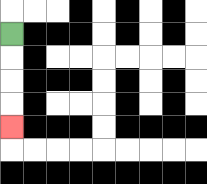{'start': '[0, 1]', 'end': '[0, 5]', 'path_directions': 'D,D,D,D', 'path_coordinates': '[[0, 1], [0, 2], [0, 3], [0, 4], [0, 5]]'}